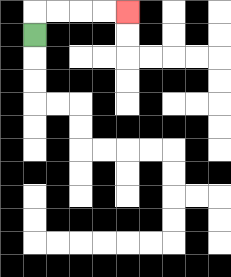{'start': '[1, 1]', 'end': '[5, 0]', 'path_directions': 'U,R,R,R,R', 'path_coordinates': '[[1, 1], [1, 0], [2, 0], [3, 0], [4, 0], [5, 0]]'}